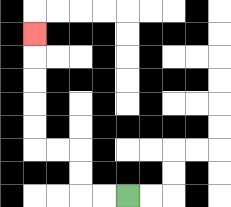{'start': '[5, 8]', 'end': '[1, 1]', 'path_directions': 'L,L,U,U,L,L,U,U,U,U,U', 'path_coordinates': '[[5, 8], [4, 8], [3, 8], [3, 7], [3, 6], [2, 6], [1, 6], [1, 5], [1, 4], [1, 3], [1, 2], [1, 1]]'}